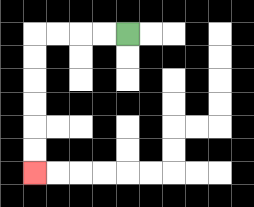{'start': '[5, 1]', 'end': '[1, 7]', 'path_directions': 'L,L,L,L,D,D,D,D,D,D', 'path_coordinates': '[[5, 1], [4, 1], [3, 1], [2, 1], [1, 1], [1, 2], [1, 3], [1, 4], [1, 5], [1, 6], [1, 7]]'}